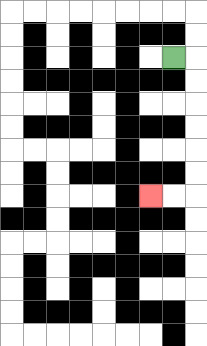{'start': '[7, 2]', 'end': '[6, 8]', 'path_directions': 'R,D,D,D,D,D,D,L,L', 'path_coordinates': '[[7, 2], [8, 2], [8, 3], [8, 4], [8, 5], [8, 6], [8, 7], [8, 8], [7, 8], [6, 8]]'}